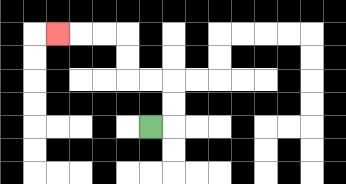{'start': '[6, 5]', 'end': '[2, 1]', 'path_directions': 'R,U,U,L,L,U,U,L,L,L', 'path_coordinates': '[[6, 5], [7, 5], [7, 4], [7, 3], [6, 3], [5, 3], [5, 2], [5, 1], [4, 1], [3, 1], [2, 1]]'}